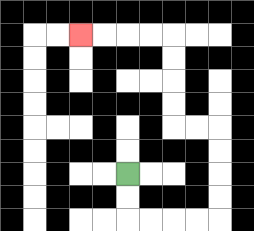{'start': '[5, 7]', 'end': '[3, 1]', 'path_directions': 'D,D,R,R,R,R,U,U,U,U,L,L,U,U,U,U,L,L,L,L', 'path_coordinates': '[[5, 7], [5, 8], [5, 9], [6, 9], [7, 9], [8, 9], [9, 9], [9, 8], [9, 7], [9, 6], [9, 5], [8, 5], [7, 5], [7, 4], [7, 3], [7, 2], [7, 1], [6, 1], [5, 1], [4, 1], [3, 1]]'}